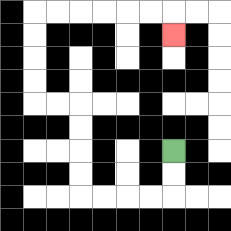{'start': '[7, 6]', 'end': '[7, 1]', 'path_directions': 'D,D,L,L,L,L,U,U,U,U,L,L,U,U,U,U,R,R,R,R,R,R,D', 'path_coordinates': '[[7, 6], [7, 7], [7, 8], [6, 8], [5, 8], [4, 8], [3, 8], [3, 7], [3, 6], [3, 5], [3, 4], [2, 4], [1, 4], [1, 3], [1, 2], [1, 1], [1, 0], [2, 0], [3, 0], [4, 0], [5, 0], [6, 0], [7, 0], [7, 1]]'}